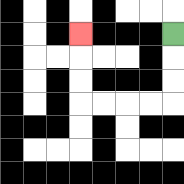{'start': '[7, 1]', 'end': '[3, 1]', 'path_directions': 'D,D,D,L,L,L,L,U,U,U', 'path_coordinates': '[[7, 1], [7, 2], [7, 3], [7, 4], [6, 4], [5, 4], [4, 4], [3, 4], [3, 3], [3, 2], [3, 1]]'}